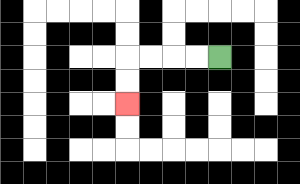{'start': '[9, 2]', 'end': '[5, 4]', 'path_directions': 'L,L,L,L,D,D', 'path_coordinates': '[[9, 2], [8, 2], [7, 2], [6, 2], [5, 2], [5, 3], [5, 4]]'}